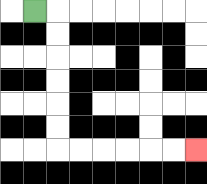{'start': '[1, 0]', 'end': '[8, 6]', 'path_directions': 'R,D,D,D,D,D,D,R,R,R,R,R,R', 'path_coordinates': '[[1, 0], [2, 0], [2, 1], [2, 2], [2, 3], [2, 4], [2, 5], [2, 6], [3, 6], [4, 6], [5, 6], [6, 6], [7, 6], [8, 6]]'}